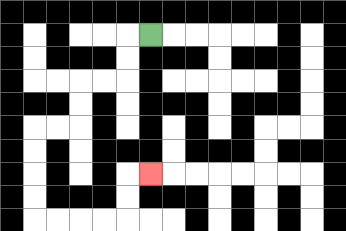{'start': '[6, 1]', 'end': '[6, 7]', 'path_directions': 'L,D,D,L,L,D,D,L,L,D,D,D,D,R,R,R,R,U,U,R', 'path_coordinates': '[[6, 1], [5, 1], [5, 2], [5, 3], [4, 3], [3, 3], [3, 4], [3, 5], [2, 5], [1, 5], [1, 6], [1, 7], [1, 8], [1, 9], [2, 9], [3, 9], [4, 9], [5, 9], [5, 8], [5, 7], [6, 7]]'}